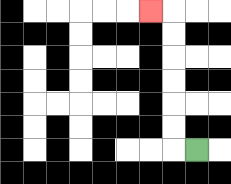{'start': '[8, 6]', 'end': '[6, 0]', 'path_directions': 'L,U,U,U,U,U,U,L', 'path_coordinates': '[[8, 6], [7, 6], [7, 5], [7, 4], [7, 3], [7, 2], [7, 1], [7, 0], [6, 0]]'}